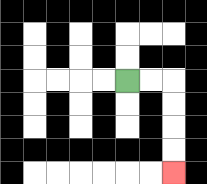{'start': '[5, 3]', 'end': '[7, 7]', 'path_directions': 'R,R,D,D,D,D', 'path_coordinates': '[[5, 3], [6, 3], [7, 3], [7, 4], [7, 5], [7, 6], [7, 7]]'}